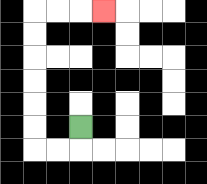{'start': '[3, 5]', 'end': '[4, 0]', 'path_directions': 'D,L,L,U,U,U,U,U,U,R,R,R', 'path_coordinates': '[[3, 5], [3, 6], [2, 6], [1, 6], [1, 5], [1, 4], [1, 3], [1, 2], [1, 1], [1, 0], [2, 0], [3, 0], [4, 0]]'}